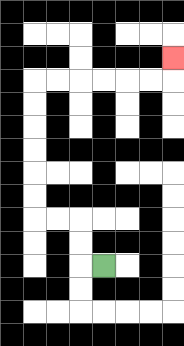{'start': '[4, 11]', 'end': '[7, 2]', 'path_directions': 'L,U,U,L,L,U,U,U,U,U,U,R,R,R,R,R,R,U', 'path_coordinates': '[[4, 11], [3, 11], [3, 10], [3, 9], [2, 9], [1, 9], [1, 8], [1, 7], [1, 6], [1, 5], [1, 4], [1, 3], [2, 3], [3, 3], [4, 3], [5, 3], [6, 3], [7, 3], [7, 2]]'}